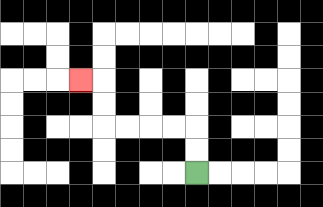{'start': '[8, 7]', 'end': '[3, 3]', 'path_directions': 'U,U,L,L,L,L,U,U,L', 'path_coordinates': '[[8, 7], [8, 6], [8, 5], [7, 5], [6, 5], [5, 5], [4, 5], [4, 4], [4, 3], [3, 3]]'}